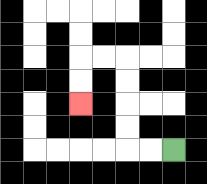{'start': '[7, 6]', 'end': '[3, 4]', 'path_directions': 'L,L,U,U,U,U,L,L,D,D', 'path_coordinates': '[[7, 6], [6, 6], [5, 6], [5, 5], [5, 4], [5, 3], [5, 2], [4, 2], [3, 2], [3, 3], [3, 4]]'}